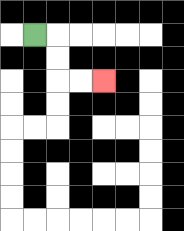{'start': '[1, 1]', 'end': '[4, 3]', 'path_directions': 'R,D,D,R,R', 'path_coordinates': '[[1, 1], [2, 1], [2, 2], [2, 3], [3, 3], [4, 3]]'}